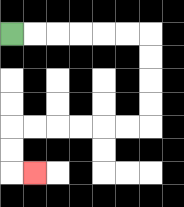{'start': '[0, 1]', 'end': '[1, 7]', 'path_directions': 'R,R,R,R,R,R,D,D,D,D,L,L,L,L,L,L,D,D,R', 'path_coordinates': '[[0, 1], [1, 1], [2, 1], [3, 1], [4, 1], [5, 1], [6, 1], [6, 2], [6, 3], [6, 4], [6, 5], [5, 5], [4, 5], [3, 5], [2, 5], [1, 5], [0, 5], [0, 6], [0, 7], [1, 7]]'}